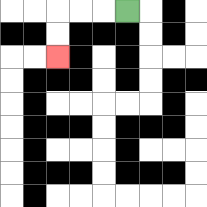{'start': '[5, 0]', 'end': '[2, 2]', 'path_directions': 'L,L,L,D,D', 'path_coordinates': '[[5, 0], [4, 0], [3, 0], [2, 0], [2, 1], [2, 2]]'}